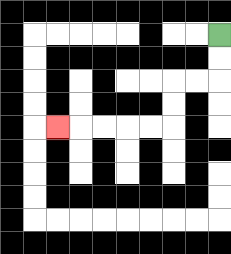{'start': '[9, 1]', 'end': '[2, 5]', 'path_directions': 'D,D,L,L,D,D,L,L,L,L,L', 'path_coordinates': '[[9, 1], [9, 2], [9, 3], [8, 3], [7, 3], [7, 4], [7, 5], [6, 5], [5, 5], [4, 5], [3, 5], [2, 5]]'}